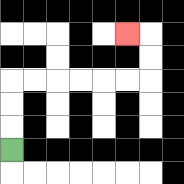{'start': '[0, 6]', 'end': '[5, 1]', 'path_directions': 'U,U,U,R,R,R,R,R,R,U,U,L', 'path_coordinates': '[[0, 6], [0, 5], [0, 4], [0, 3], [1, 3], [2, 3], [3, 3], [4, 3], [5, 3], [6, 3], [6, 2], [6, 1], [5, 1]]'}